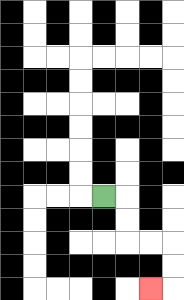{'start': '[4, 8]', 'end': '[6, 12]', 'path_directions': 'R,D,D,R,R,D,D,L', 'path_coordinates': '[[4, 8], [5, 8], [5, 9], [5, 10], [6, 10], [7, 10], [7, 11], [7, 12], [6, 12]]'}